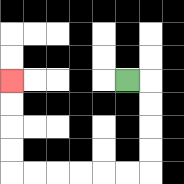{'start': '[5, 3]', 'end': '[0, 3]', 'path_directions': 'R,D,D,D,D,L,L,L,L,L,L,U,U,U,U', 'path_coordinates': '[[5, 3], [6, 3], [6, 4], [6, 5], [6, 6], [6, 7], [5, 7], [4, 7], [3, 7], [2, 7], [1, 7], [0, 7], [0, 6], [0, 5], [0, 4], [0, 3]]'}